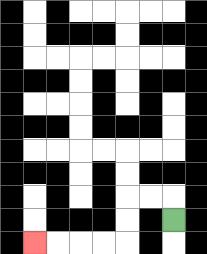{'start': '[7, 9]', 'end': '[1, 10]', 'path_directions': 'U,L,L,D,D,L,L,L,L', 'path_coordinates': '[[7, 9], [7, 8], [6, 8], [5, 8], [5, 9], [5, 10], [4, 10], [3, 10], [2, 10], [1, 10]]'}